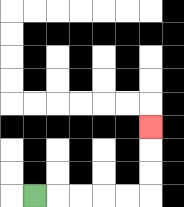{'start': '[1, 8]', 'end': '[6, 5]', 'path_directions': 'R,R,R,R,R,U,U,U', 'path_coordinates': '[[1, 8], [2, 8], [3, 8], [4, 8], [5, 8], [6, 8], [6, 7], [6, 6], [6, 5]]'}